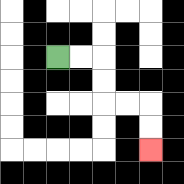{'start': '[2, 2]', 'end': '[6, 6]', 'path_directions': 'R,R,D,D,R,R,D,D', 'path_coordinates': '[[2, 2], [3, 2], [4, 2], [4, 3], [4, 4], [5, 4], [6, 4], [6, 5], [6, 6]]'}